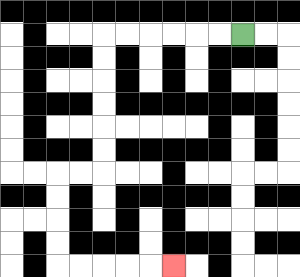{'start': '[10, 1]', 'end': '[7, 11]', 'path_directions': 'L,L,L,L,L,L,D,D,D,D,D,D,L,L,D,D,D,D,R,R,R,R,R', 'path_coordinates': '[[10, 1], [9, 1], [8, 1], [7, 1], [6, 1], [5, 1], [4, 1], [4, 2], [4, 3], [4, 4], [4, 5], [4, 6], [4, 7], [3, 7], [2, 7], [2, 8], [2, 9], [2, 10], [2, 11], [3, 11], [4, 11], [5, 11], [6, 11], [7, 11]]'}